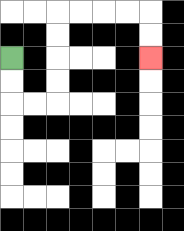{'start': '[0, 2]', 'end': '[6, 2]', 'path_directions': 'D,D,R,R,U,U,U,U,R,R,R,R,D,D', 'path_coordinates': '[[0, 2], [0, 3], [0, 4], [1, 4], [2, 4], [2, 3], [2, 2], [2, 1], [2, 0], [3, 0], [4, 0], [5, 0], [6, 0], [6, 1], [6, 2]]'}